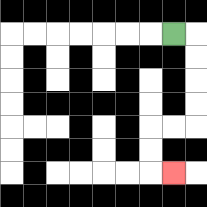{'start': '[7, 1]', 'end': '[7, 7]', 'path_directions': 'R,D,D,D,D,L,L,D,D,R', 'path_coordinates': '[[7, 1], [8, 1], [8, 2], [8, 3], [8, 4], [8, 5], [7, 5], [6, 5], [6, 6], [6, 7], [7, 7]]'}